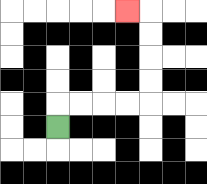{'start': '[2, 5]', 'end': '[5, 0]', 'path_directions': 'U,R,R,R,R,U,U,U,U,L', 'path_coordinates': '[[2, 5], [2, 4], [3, 4], [4, 4], [5, 4], [6, 4], [6, 3], [6, 2], [6, 1], [6, 0], [5, 0]]'}